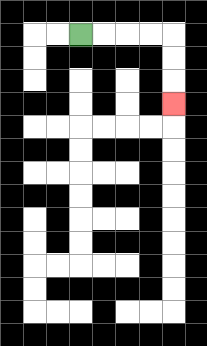{'start': '[3, 1]', 'end': '[7, 4]', 'path_directions': 'R,R,R,R,D,D,D', 'path_coordinates': '[[3, 1], [4, 1], [5, 1], [6, 1], [7, 1], [7, 2], [7, 3], [7, 4]]'}